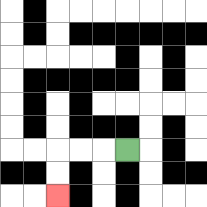{'start': '[5, 6]', 'end': '[2, 8]', 'path_directions': 'L,L,L,D,D', 'path_coordinates': '[[5, 6], [4, 6], [3, 6], [2, 6], [2, 7], [2, 8]]'}